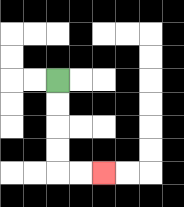{'start': '[2, 3]', 'end': '[4, 7]', 'path_directions': 'D,D,D,D,R,R', 'path_coordinates': '[[2, 3], [2, 4], [2, 5], [2, 6], [2, 7], [3, 7], [4, 7]]'}